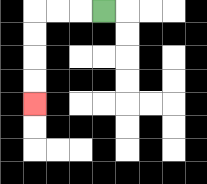{'start': '[4, 0]', 'end': '[1, 4]', 'path_directions': 'L,L,L,D,D,D,D', 'path_coordinates': '[[4, 0], [3, 0], [2, 0], [1, 0], [1, 1], [1, 2], [1, 3], [1, 4]]'}